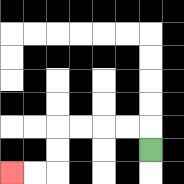{'start': '[6, 6]', 'end': '[0, 7]', 'path_directions': 'U,L,L,L,L,D,D,L,L', 'path_coordinates': '[[6, 6], [6, 5], [5, 5], [4, 5], [3, 5], [2, 5], [2, 6], [2, 7], [1, 7], [0, 7]]'}